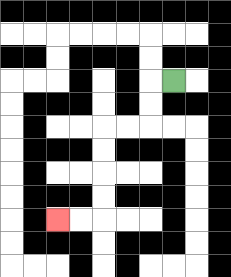{'start': '[7, 3]', 'end': '[2, 9]', 'path_directions': 'L,D,D,L,L,D,D,D,D,L,L', 'path_coordinates': '[[7, 3], [6, 3], [6, 4], [6, 5], [5, 5], [4, 5], [4, 6], [4, 7], [4, 8], [4, 9], [3, 9], [2, 9]]'}